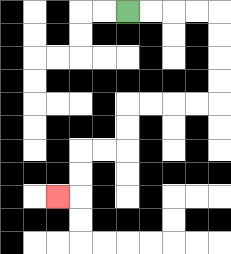{'start': '[5, 0]', 'end': '[2, 8]', 'path_directions': 'R,R,R,R,D,D,D,D,L,L,L,L,D,D,L,L,D,D,L', 'path_coordinates': '[[5, 0], [6, 0], [7, 0], [8, 0], [9, 0], [9, 1], [9, 2], [9, 3], [9, 4], [8, 4], [7, 4], [6, 4], [5, 4], [5, 5], [5, 6], [4, 6], [3, 6], [3, 7], [3, 8], [2, 8]]'}